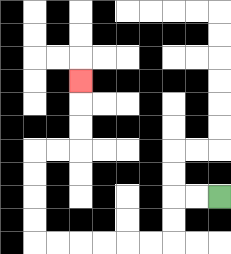{'start': '[9, 8]', 'end': '[3, 3]', 'path_directions': 'L,L,D,D,L,L,L,L,L,L,U,U,U,U,R,R,U,U,U', 'path_coordinates': '[[9, 8], [8, 8], [7, 8], [7, 9], [7, 10], [6, 10], [5, 10], [4, 10], [3, 10], [2, 10], [1, 10], [1, 9], [1, 8], [1, 7], [1, 6], [2, 6], [3, 6], [3, 5], [3, 4], [3, 3]]'}